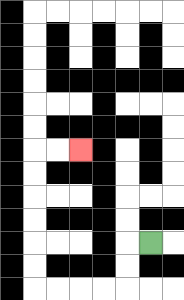{'start': '[6, 10]', 'end': '[3, 6]', 'path_directions': 'L,D,D,L,L,L,L,U,U,U,U,U,U,R,R', 'path_coordinates': '[[6, 10], [5, 10], [5, 11], [5, 12], [4, 12], [3, 12], [2, 12], [1, 12], [1, 11], [1, 10], [1, 9], [1, 8], [1, 7], [1, 6], [2, 6], [3, 6]]'}